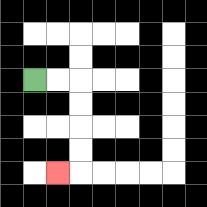{'start': '[1, 3]', 'end': '[2, 7]', 'path_directions': 'R,R,D,D,D,D,L', 'path_coordinates': '[[1, 3], [2, 3], [3, 3], [3, 4], [3, 5], [3, 6], [3, 7], [2, 7]]'}